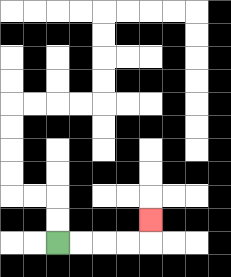{'start': '[2, 10]', 'end': '[6, 9]', 'path_directions': 'R,R,R,R,U', 'path_coordinates': '[[2, 10], [3, 10], [4, 10], [5, 10], [6, 10], [6, 9]]'}